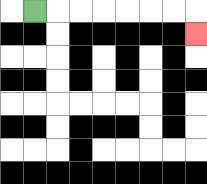{'start': '[1, 0]', 'end': '[8, 1]', 'path_directions': 'R,R,R,R,R,R,R,D', 'path_coordinates': '[[1, 0], [2, 0], [3, 0], [4, 0], [5, 0], [6, 0], [7, 0], [8, 0], [8, 1]]'}